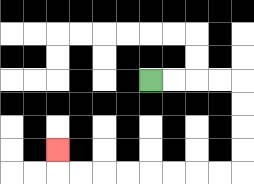{'start': '[6, 3]', 'end': '[2, 6]', 'path_directions': 'R,R,R,R,D,D,D,D,L,L,L,L,L,L,L,L,U', 'path_coordinates': '[[6, 3], [7, 3], [8, 3], [9, 3], [10, 3], [10, 4], [10, 5], [10, 6], [10, 7], [9, 7], [8, 7], [7, 7], [6, 7], [5, 7], [4, 7], [3, 7], [2, 7], [2, 6]]'}